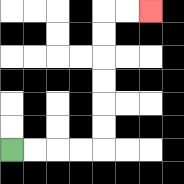{'start': '[0, 6]', 'end': '[6, 0]', 'path_directions': 'R,R,R,R,U,U,U,U,U,U,R,R', 'path_coordinates': '[[0, 6], [1, 6], [2, 6], [3, 6], [4, 6], [4, 5], [4, 4], [4, 3], [4, 2], [4, 1], [4, 0], [5, 0], [6, 0]]'}